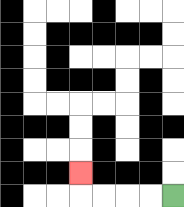{'start': '[7, 8]', 'end': '[3, 7]', 'path_directions': 'L,L,L,L,U', 'path_coordinates': '[[7, 8], [6, 8], [5, 8], [4, 8], [3, 8], [3, 7]]'}